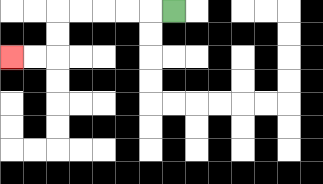{'start': '[7, 0]', 'end': '[0, 2]', 'path_directions': 'L,L,L,L,L,D,D,L,L', 'path_coordinates': '[[7, 0], [6, 0], [5, 0], [4, 0], [3, 0], [2, 0], [2, 1], [2, 2], [1, 2], [0, 2]]'}